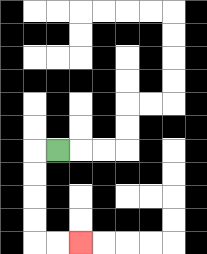{'start': '[2, 6]', 'end': '[3, 10]', 'path_directions': 'L,D,D,D,D,R,R', 'path_coordinates': '[[2, 6], [1, 6], [1, 7], [1, 8], [1, 9], [1, 10], [2, 10], [3, 10]]'}